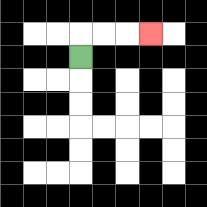{'start': '[3, 2]', 'end': '[6, 1]', 'path_directions': 'U,R,R,R', 'path_coordinates': '[[3, 2], [3, 1], [4, 1], [5, 1], [6, 1]]'}